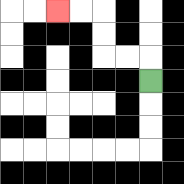{'start': '[6, 3]', 'end': '[2, 0]', 'path_directions': 'U,L,L,U,U,L,L', 'path_coordinates': '[[6, 3], [6, 2], [5, 2], [4, 2], [4, 1], [4, 0], [3, 0], [2, 0]]'}